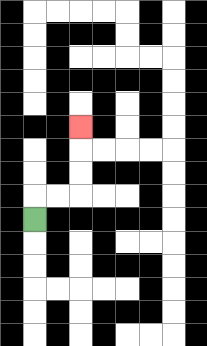{'start': '[1, 9]', 'end': '[3, 5]', 'path_directions': 'U,R,R,U,U,U', 'path_coordinates': '[[1, 9], [1, 8], [2, 8], [3, 8], [3, 7], [3, 6], [3, 5]]'}